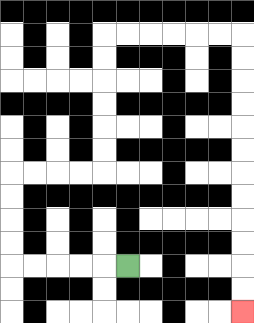{'start': '[5, 11]', 'end': '[10, 13]', 'path_directions': 'L,L,L,L,L,U,U,U,U,R,R,R,R,U,U,U,U,U,U,R,R,R,R,R,R,D,D,D,D,D,D,D,D,D,D,D,D', 'path_coordinates': '[[5, 11], [4, 11], [3, 11], [2, 11], [1, 11], [0, 11], [0, 10], [0, 9], [0, 8], [0, 7], [1, 7], [2, 7], [3, 7], [4, 7], [4, 6], [4, 5], [4, 4], [4, 3], [4, 2], [4, 1], [5, 1], [6, 1], [7, 1], [8, 1], [9, 1], [10, 1], [10, 2], [10, 3], [10, 4], [10, 5], [10, 6], [10, 7], [10, 8], [10, 9], [10, 10], [10, 11], [10, 12], [10, 13]]'}